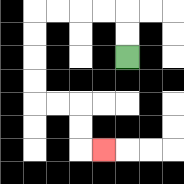{'start': '[5, 2]', 'end': '[4, 6]', 'path_directions': 'U,U,L,L,L,L,D,D,D,D,R,R,D,D,R', 'path_coordinates': '[[5, 2], [5, 1], [5, 0], [4, 0], [3, 0], [2, 0], [1, 0], [1, 1], [1, 2], [1, 3], [1, 4], [2, 4], [3, 4], [3, 5], [3, 6], [4, 6]]'}